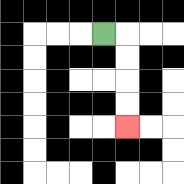{'start': '[4, 1]', 'end': '[5, 5]', 'path_directions': 'R,D,D,D,D', 'path_coordinates': '[[4, 1], [5, 1], [5, 2], [5, 3], [5, 4], [5, 5]]'}